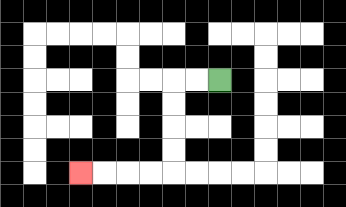{'start': '[9, 3]', 'end': '[3, 7]', 'path_directions': 'L,L,D,D,D,D,L,L,L,L', 'path_coordinates': '[[9, 3], [8, 3], [7, 3], [7, 4], [7, 5], [7, 6], [7, 7], [6, 7], [5, 7], [4, 7], [3, 7]]'}